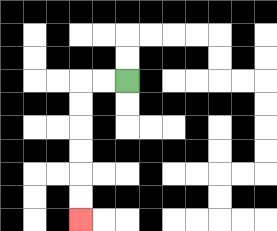{'start': '[5, 3]', 'end': '[3, 9]', 'path_directions': 'L,L,D,D,D,D,D,D', 'path_coordinates': '[[5, 3], [4, 3], [3, 3], [3, 4], [3, 5], [3, 6], [3, 7], [3, 8], [3, 9]]'}